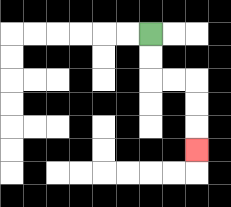{'start': '[6, 1]', 'end': '[8, 6]', 'path_directions': 'D,D,R,R,D,D,D', 'path_coordinates': '[[6, 1], [6, 2], [6, 3], [7, 3], [8, 3], [8, 4], [8, 5], [8, 6]]'}